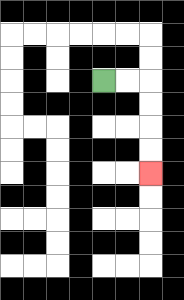{'start': '[4, 3]', 'end': '[6, 7]', 'path_directions': 'R,R,D,D,D,D', 'path_coordinates': '[[4, 3], [5, 3], [6, 3], [6, 4], [6, 5], [6, 6], [6, 7]]'}